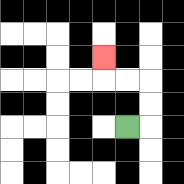{'start': '[5, 5]', 'end': '[4, 2]', 'path_directions': 'R,U,U,L,L,U', 'path_coordinates': '[[5, 5], [6, 5], [6, 4], [6, 3], [5, 3], [4, 3], [4, 2]]'}